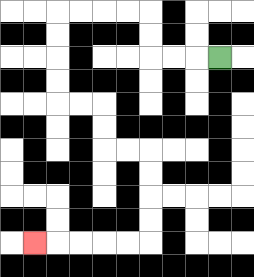{'start': '[9, 2]', 'end': '[1, 10]', 'path_directions': 'L,L,L,U,U,L,L,L,L,D,D,D,D,R,R,D,D,R,R,D,D,D,D,L,L,L,L,L', 'path_coordinates': '[[9, 2], [8, 2], [7, 2], [6, 2], [6, 1], [6, 0], [5, 0], [4, 0], [3, 0], [2, 0], [2, 1], [2, 2], [2, 3], [2, 4], [3, 4], [4, 4], [4, 5], [4, 6], [5, 6], [6, 6], [6, 7], [6, 8], [6, 9], [6, 10], [5, 10], [4, 10], [3, 10], [2, 10], [1, 10]]'}